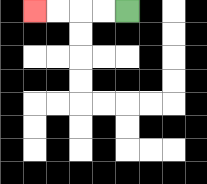{'start': '[5, 0]', 'end': '[1, 0]', 'path_directions': 'L,L,L,L', 'path_coordinates': '[[5, 0], [4, 0], [3, 0], [2, 0], [1, 0]]'}